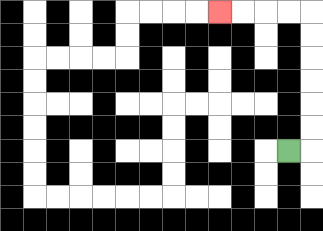{'start': '[12, 6]', 'end': '[9, 0]', 'path_directions': 'R,U,U,U,U,U,U,L,L,L,L', 'path_coordinates': '[[12, 6], [13, 6], [13, 5], [13, 4], [13, 3], [13, 2], [13, 1], [13, 0], [12, 0], [11, 0], [10, 0], [9, 0]]'}